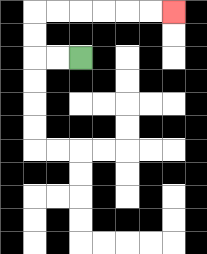{'start': '[3, 2]', 'end': '[7, 0]', 'path_directions': 'L,L,U,U,R,R,R,R,R,R', 'path_coordinates': '[[3, 2], [2, 2], [1, 2], [1, 1], [1, 0], [2, 0], [3, 0], [4, 0], [5, 0], [6, 0], [7, 0]]'}